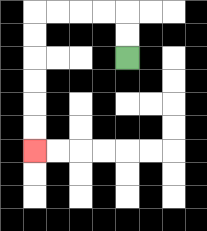{'start': '[5, 2]', 'end': '[1, 6]', 'path_directions': 'U,U,L,L,L,L,D,D,D,D,D,D', 'path_coordinates': '[[5, 2], [5, 1], [5, 0], [4, 0], [3, 0], [2, 0], [1, 0], [1, 1], [1, 2], [1, 3], [1, 4], [1, 5], [1, 6]]'}